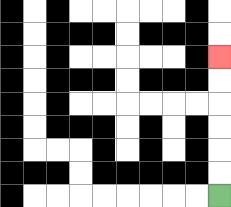{'start': '[9, 8]', 'end': '[9, 2]', 'path_directions': 'U,U,U,U,U,U', 'path_coordinates': '[[9, 8], [9, 7], [9, 6], [9, 5], [9, 4], [9, 3], [9, 2]]'}